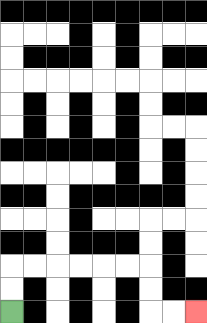{'start': '[0, 13]', 'end': '[8, 13]', 'path_directions': 'U,U,R,R,R,R,R,R,D,D,R,R', 'path_coordinates': '[[0, 13], [0, 12], [0, 11], [1, 11], [2, 11], [3, 11], [4, 11], [5, 11], [6, 11], [6, 12], [6, 13], [7, 13], [8, 13]]'}